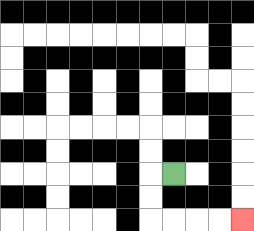{'start': '[7, 7]', 'end': '[10, 9]', 'path_directions': 'L,D,D,R,R,R,R', 'path_coordinates': '[[7, 7], [6, 7], [6, 8], [6, 9], [7, 9], [8, 9], [9, 9], [10, 9]]'}